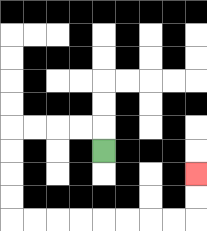{'start': '[4, 6]', 'end': '[8, 7]', 'path_directions': 'U,L,L,L,L,D,D,D,D,R,R,R,R,R,R,R,R,U,U', 'path_coordinates': '[[4, 6], [4, 5], [3, 5], [2, 5], [1, 5], [0, 5], [0, 6], [0, 7], [0, 8], [0, 9], [1, 9], [2, 9], [3, 9], [4, 9], [5, 9], [6, 9], [7, 9], [8, 9], [8, 8], [8, 7]]'}